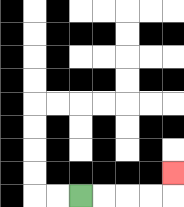{'start': '[3, 8]', 'end': '[7, 7]', 'path_directions': 'R,R,R,R,U', 'path_coordinates': '[[3, 8], [4, 8], [5, 8], [6, 8], [7, 8], [7, 7]]'}